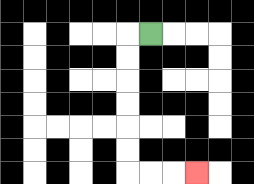{'start': '[6, 1]', 'end': '[8, 7]', 'path_directions': 'L,D,D,D,D,D,D,R,R,R', 'path_coordinates': '[[6, 1], [5, 1], [5, 2], [5, 3], [5, 4], [5, 5], [5, 6], [5, 7], [6, 7], [7, 7], [8, 7]]'}